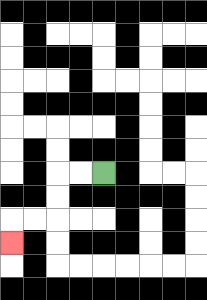{'start': '[4, 7]', 'end': '[0, 10]', 'path_directions': 'L,L,D,D,L,L,D', 'path_coordinates': '[[4, 7], [3, 7], [2, 7], [2, 8], [2, 9], [1, 9], [0, 9], [0, 10]]'}